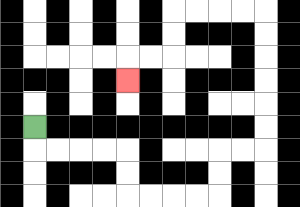{'start': '[1, 5]', 'end': '[5, 3]', 'path_directions': 'D,R,R,R,R,D,D,R,R,R,R,U,U,R,R,U,U,U,U,U,U,L,L,L,L,D,D,L,L,D', 'path_coordinates': '[[1, 5], [1, 6], [2, 6], [3, 6], [4, 6], [5, 6], [5, 7], [5, 8], [6, 8], [7, 8], [8, 8], [9, 8], [9, 7], [9, 6], [10, 6], [11, 6], [11, 5], [11, 4], [11, 3], [11, 2], [11, 1], [11, 0], [10, 0], [9, 0], [8, 0], [7, 0], [7, 1], [7, 2], [6, 2], [5, 2], [5, 3]]'}